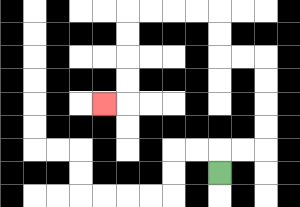{'start': '[9, 7]', 'end': '[4, 4]', 'path_directions': 'U,R,R,U,U,U,U,L,L,U,U,L,L,L,L,D,D,D,D,L', 'path_coordinates': '[[9, 7], [9, 6], [10, 6], [11, 6], [11, 5], [11, 4], [11, 3], [11, 2], [10, 2], [9, 2], [9, 1], [9, 0], [8, 0], [7, 0], [6, 0], [5, 0], [5, 1], [5, 2], [5, 3], [5, 4], [4, 4]]'}